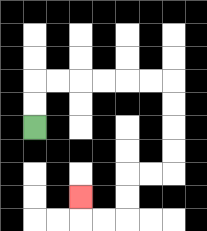{'start': '[1, 5]', 'end': '[3, 8]', 'path_directions': 'U,U,R,R,R,R,R,R,D,D,D,D,L,L,D,D,L,L,U', 'path_coordinates': '[[1, 5], [1, 4], [1, 3], [2, 3], [3, 3], [4, 3], [5, 3], [6, 3], [7, 3], [7, 4], [7, 5], [7, 6], [7, 7], [6, 7], [5, 7], [5, 8], [5, 9], [4, 9], [3, 9], [3, 8]]'}